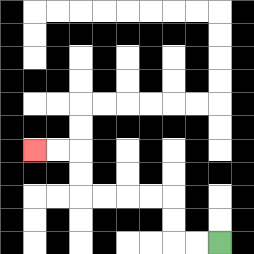{'start': '[9, 10]', 'end': '[1, 6]', 'path_directions': 'L,L,U,U,L,L,L,L,U,U,L,L', 'path_coordinates': '[[9, 10], [8, 10], [7, 10], [7, 9], [7, 8], [6, 8], [5, 8], [4, 8], [3, 8], [3, 7], [3, 6], [2, 6], [1, 6]]'}